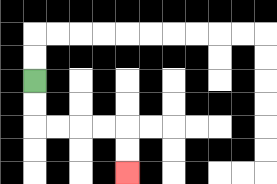{'start': '[1, 3]', 'end': '[5, 7]', 'path_directions': 'D,D,R,R,R,R,D,D', 'path_coordinates': '[[1, 3], [1, 4], [1, 5], [2, 5], [3, 5], [4, 5], [5, 5], [5, 6], [5, 7]]'}